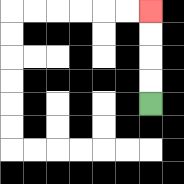{'start': '[6, 4]', 'end': '[6, 0]', 'path_directions': 'U,U,U,U', 'path_coordinates': '[[6, 4], [6, 3], [6, 2], [6, 1], [6, 0]]'}